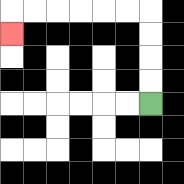{'start': '[6, 4]', 'end': '[0, 1]', 'path_directions': 'U,U,U,U,L,L,L,L,L,L,D', 'path_coordinates': '[[6, 4], [6, 3], [6, 2], [6, 1], [6, 0], [5, 0], [4, 0], [3, 0], [2, 0], [1, 0], [0, 0], [0, 1]]'}